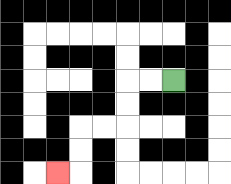{'start': '[7, 3]', 'end': '[2, 7]', 'path_directions': 'L,L,D,D,L,L,D,D,L', 'path_coordinates': '[[7, 3], [6, 3], [5, 3], [5, 4], [5, 5], [4, 5], [3, 5], [3, 6], [3, 7], [2, 7]]'}